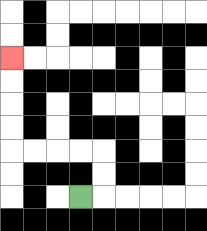{'start': '[3, 8]', 'end': '[0, 2]', 'path_directions': 'R,U,U,L,L,L,L,U,U,U,U', 'path_coordinates': '[[3, 8], [4, 8], [4, 7], [4, 6], [3, 6], [2, 6], [1, 6], [0, 6], [0, 5], [0, 4], [0, 3], [0, 2]]'}